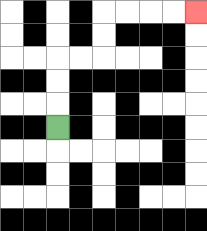{'start': '[2, 5]', 'end': '[8, 0]', 'path_directions': 'U,U,U,R,R,U,U,R,R,R,R', 'path_coordinates': '[[2, 5], [2, 4], [2, 3], [2, 2], [3, 2], [4, 2], [4, 1], [4, 0], [5, 0], [6, 0], [7, 0], [8, 0]]'}